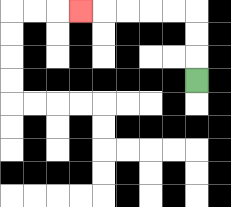{'start': '[8, 3]', 'end': '[3, 0]', 'path_directions': 'U,U,U,L,L,L,L,L', 'path_coordinates': '[[8, 3], [8, 2], [8, 1], [8, 0], [7, 0], [6, 0], [5, 0], [4, 0], [3, 0]]'}